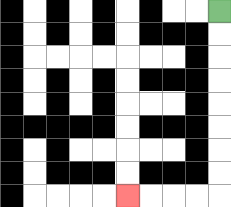{'start': '[9, 0]', 'end': '[5, 8]', 'path_directions': 'D,D,D,D,D,D,D,D,L,L,L,L', 'path_coordinates': '[[9, 0], [9, 1], [9, 2], [9, 3], [9, 4], [9, 5], [9, 6], [9, 7], [9, 8], [8, 8], [7, 8], [6, 8], [5, 8]]'}